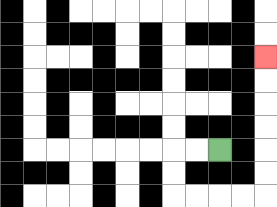{'start': '[9, 6]', 'end': '[11, 2]', 'path_directions': 'L,L,D,D,R,R,R,R,U,U,U,U,U,U', 'path_coordinates': '[[9, 6], [8, 6], [7, 6], [7, 7], [7, 8], [8, 8], [9, 8], [10, 8], [11, 8], [11, 7], [11, 6], [11, 5], [11, 4], [11, 3], [11, 2]]'}